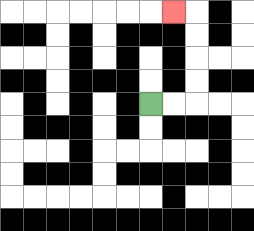{'start': '[6, 4]', 'end': '[7, 0]', 'path_directions': 'R,R,U,U,U,U,L', 'path_coordinates': '[[6, 4], [7, 4], [8, 4], [8, 3], [8, 2], [8, 1], [8, 0], [7, 0]]'}